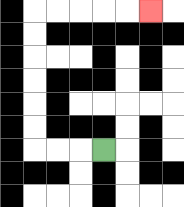{'start': '[4, 6]', 'end': '[6, 0]', 'path_directions': 'L,L,L,U,U,U,U,U,U,R,R,R,R,R', 'path_coordinates': '[[4, 6], [3, 6], [2, 6], [1, 6], [1, 5], [1, 4], [1, 3], [1, 2], [1, 1], [1, 0], [2, 0], [3, 0], [4, 0], [5, 0], [6, 0]]'}